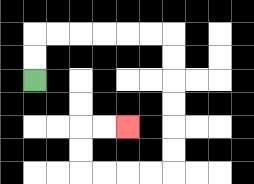{'start': '[1, 3]', 'end': '[5, 5]', 'path_directions': 'U,U,R,R,R,R,R,R,D,D,D,D,D,D,L,L,L,L,U,U,R,R', 'path_coordinates': '[[1, 3], [1, 2], [1, 1], [2, 1], [3, 1], [4, 1], [5, 1], [6, 1], [7, 1], [7, 2], [7, 3], [7, 4], [7, 5], [7, 6], [7, 7], [6, 7], [5, 7], [4, 7], [3, 7], [3, 6], [3, 5], [4, 5], [5, 5]]'}